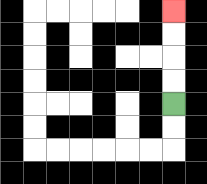{'start': '[7, 4]', 'end': '[7, 0]', 'path_directions': 'U,U,U,U', 'path_coordinates': '[[7, 4], [7, 3], [7, 2], [7, 1], [7, 0]]'}